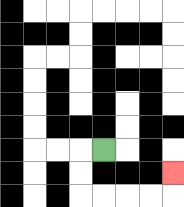{'start': '[4, 6]', 'end': '[7, 7]', 'path_directions': 'L,D,D,R,R,R,R,U', 'path_coordinates': '[[4, 6], [3, 6], [3, 7], [3, 8], [4, 8], [5, 8], [6, 8], [7, 8], [7, 7]]'}